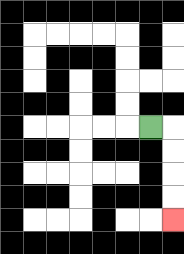{'start': '[6, 5]', 'end': '[7, 9]', 'path_directions': 'R,D,D,D,D', 'path_coordinates': '[[6, 5], [7, 5], [7, 6], [7, 7], [7, 8], [7, 9]]'}